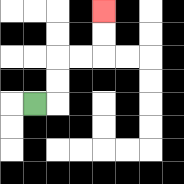{'start': '[1, 4]', 'end': '[4, 0]', 'path_directions': 'R,U,U,R,R,U,U', 'path_coordinates': '[[1, 4], [2, 4], [2, 3], [2, 2], [3, 2], [4, 2], [4, 1], [4, 0]]'}